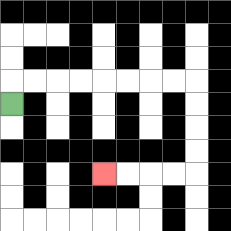{'start': '[0, 4]', 'end': '[4, 7]', 'path_directions': 'U,R,R,R,R,R,R,R,R,D,D,D,D,L,L,L,L', 'path_coordinates': '[[0, 4], [0, 3], [1, 3], [2, 3], [3, 3], [4, 3], [5, 3], [6, 3], [7, 3], [8, 3], [8, 4], [8, 5], [8, 6], [8, 7], [7, 7], [6, 7], [5, 7], [4, 7]]'}